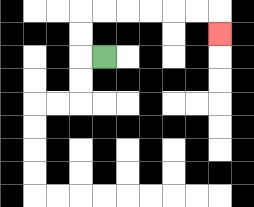{'start': '[4, 2]', 'end': '[9, 1]', 'path_directions': 'L,U,U,R,R,R,R,R,R,D', 'path_coordinates': '[[4, 2], [3, 2], [3, 1], [3, 0], [4, 0], [5, 0], [6, 0], [7, 0], [8, 0], [9, 0], [9, 1]]'}